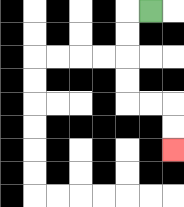{'start': '[6, 0]', 'end': '[7, 6]', 'path_directions': 'L,D,D,D,D,R,R,D,D', 'path_coordinates': '[[6, 0], [5, 0], [5, 1], [5, 2], [5, 3], [5, 4], [6, 4], [7, 4], [7, 5], [7, 6]]'}